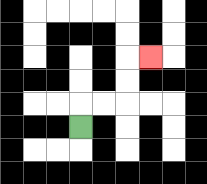{'start': '[3, 5]', 'end': '[6, 2]', 'path_directions': 'U,R,R,U,U,R', 'path_coordinates': '[[3, 5], [3, 4], [4, 4], [5, 4], [5, 3], [5, 2], [6, 2]]'}